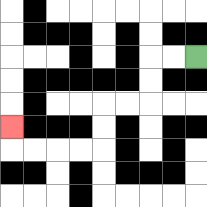{'start': '[8, 2]', 'end': '[0, 5]', 'path_directions': 'L,L,D,D,L,L,D,D,L,L,L,L,U', 'path_coordinates': '[[8, 2], [7, 2], [6, 2], [6, 3], [6, 4], [5, 4], [4, 4], [4, 5], [4, 6], [3, 6], [2, 6], [1, 6], [0, 6], [0, 5]]'}